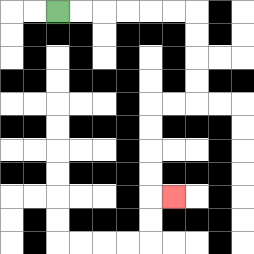{'start': '[2, 0]', 'end': '[7, 8]', 'path_directions': 'R,R,R,R,R,R,D,D,D,D,L,L,D,D,D,D,R', 'path_coordinates': '[[2, 0], [3, 0], [4, 0], [5, 0], [6, 0], [7, 0], [8, 0], [8, 1], [8, 2], [8, 3], [8, 4], [7, 4], [6, 4], [6, 5], [6, 6], [6, 7], [6, 8], [7, 8]]'}